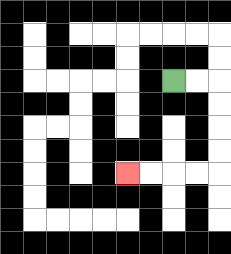{'start': '[7, 3]', 'end': '[5, 7]', 'path_directions': 'R,R,D,D,D,D,L,L,L,L', 'path_coordinates': '[[7, 3], [8, 3], [9, 3], [9, 4], [9, 5], [9, 6], [9, 7], [8, 7], [7, 7], [6, 7], [5, 7]]'}